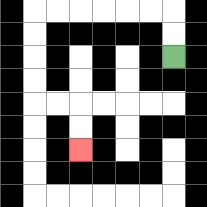{'start': '[7, 2]', 'end': '[3, 6]', 'path_directions': 'U,U,L,L,L,L,L,L,D,D,D,D,R,R,D,D', 'path_coordinates': '[[7, 2], [7, 1], [7, 0], [6, 0], [5, 0], [4, 0], [3, 0], [2, 0], [1, 0], [1, 1], [1, 2], [1, 3], [1, 4], [2, 4], [3, 4], [3, 5], [3, 6]]'}